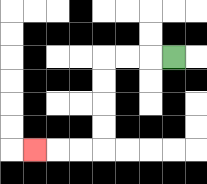{'start': '[7, 2]', 'end': '[1, 6]', 'path_directions': 'L,L,L,D,D,D,D,L,L,L', 'path_coordinates': '[[7, 2], [6, 2], [5, 2], [4, 2], [4, 3], [4, 4], [4, 5], [4, 6], [3, 6], [2, 6], [1, 6]]'}